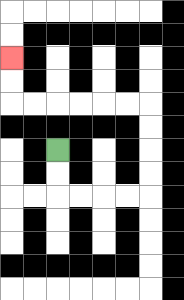{'start': '[2, 6]', 'end': '[0, 2]', 'path_directions': 'D,D,R,R,R,R,U,U,U,U,L,L,L,L,L,L,U,U', 'path_coordinates': '[[2, 6], [2, 7], [2, 8], [3, 8], [4, 8], [5, 8], [6, 8], [6, 7], [6, 6], [6, 5], [6, 4], [5, 4], [4, 4], [3, 4], [2, 4], [1, 4], [0, 4], [0, 3], [0, 2]]'}